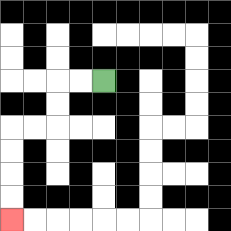{'start': '[4, 3]', 'end': '[0, 9]', 'path_directions': 'L,L,D,D,L,L,D,D,D,D', 'path_coordinates': '[[4, 3], [3, 3], [2, 3], [2, 4], [2, 5], [1, 5], [0, 5], [0, 6], [0, 7], [0, 8], [0, 9]]'}